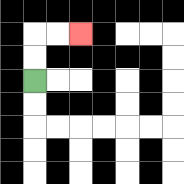{'start': '[1, 3]', 'end': '[3, 1]', 'path_directions': 'U,U,R,R', 'path_coordinates': '[[1, 3], [1, 2], [1, 1], [2, 1], [3, 1]]'}